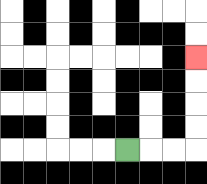{'start': '[5, 6]', 'end': '[8, 2]', 'path_directions': 'R,R,R,U,U,U,U', 'path_coordinates': '[[5, 6], [6, 6], [7, 6], [8, 6], [8, 5], [8, 4], [8, 3], [8, 2]]'}